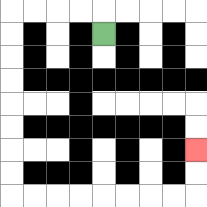{'start': '[4, 1]', 'end': '[8, 6]', 'path_directions': 'U,L,L,L,L,D,D,D,D,D,D,D,D,R,R,R,R,R,R,R,R,U,U', 'path_coordinates': '[[4, 1], [4, 0], [3, 0], [2, 0], [1, 0], [0, 0], [0, 1], [0, 2], [0, 3], [0, 4], [0, 5], [0, 6], [0, 7], [0, 8], [1, 8], [2, 8], [3, 8], [4, 8], [5, 8], [6, 8], [7, 8], [8, 8], [8, 7], [8, 6]]'}